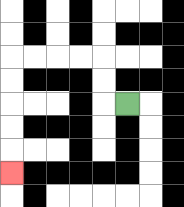{'start': '[5, 4]', 'end': '[0, 7]', 'path_directions': 'L,U,U,L,L,L,L,D,D,D,D,D', 'path_coordinates': '[[5, 4], [4, 4], [4, 3], [4, 2], [3, 2], [2, 2], [1, 2], [0, 2], [0, 3], [0, 4], [0, 5], [0, 6], [0, 7]]'}